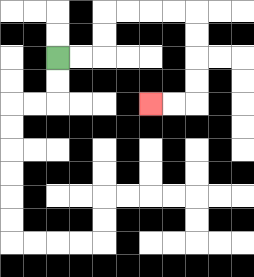{'start': '[2, 2]', 'end': '[6, 4]', 'path_directions': 'R,R,U,U,R,R,R,R,D,D,D,D,L,L', 'path_coordinates': '[[2, 2], [3, 2], [4, 2], [4, 1], [4, 0], [5, 0], [6, 0], [7, 0], [8, 0], [8, 1], [8, 2], [8, 3], [8, 4], [7, 4], [6, 4]]'}